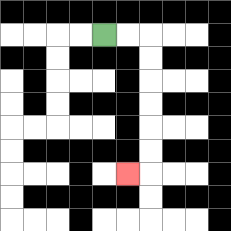{'start': '[4, 1]', 'end': '[5, 7]', 'path_directions': 'R,R,D,D,D,D,D,D,L', 'path_coordinates': '[[4, 1], [5, 1], [6, 1], [6, 2], [6, 3], [6, 4], [6, 5], [6, 6], [6, 7], [5, 7]]'}